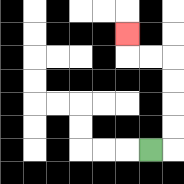{'start': '[6, 6]', 'end': '[5, 1]', 'path_directions': 'R,U,U,U,U,L,L,U', 'path_coordinates': '[[6, 6], [7, 6], [7, 5], [7, 4], [7, 3], [7, 2], [6, 2], [5, 2], [5, 1]]'}